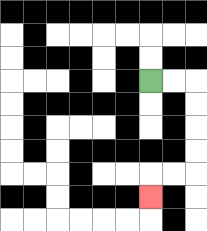{'start': '[6, 3]', 'end': '[6, 8]', 'path_directions': 'R,R,D,D,D,D,L,L,D', 'path_coordinates': '[[6, 3], [7, 3], [8, 3], [8, 4], [8, 5], [8, 6], [8, 7], [7, 7], [6, 7], [6, 8]]'}